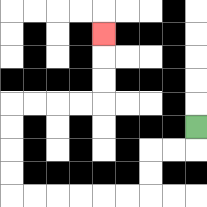{'start': '[8, 5]', 'end': '[4, 1]', 'path_directions': 'D,L,L,D,D,L,L,L,L,L,L,U,U,U,U,R,R,R,R,U,U,U', 'path_coordinates': '[[8, 5], [8, 6], [7, 6], [6, 6], [6, 7], [6, 8], [5, 8], [4, 8], [3, 8], [2, 8], [1, 8], [0, 8], [0, 7], [0, 6], [0, 5], [0, 4], [1, 4], [2, 4], [3, 4], [4, 4], [4, 3], [4, 2], [4, 1]]'}